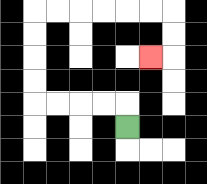{'start': '[5, 5]', 'end': '[6, 2]', 'path_directions': 'U,L,L,L,L,U,U,U,U,R,R,R,R,R,R,D,D,L', 'path_coordinates': '[[5, 5], [5, 4], [4, 4], [3, 4], [2, 4], [1, 4], [1, 3], [1, 2], [1, 1], [1, 0], [2, 0], [3, 0], [4, 0], [5, 0], [6, 0], [7, 0], [7, 1], [7, 2], [6, 2]]'}